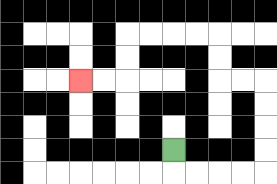{'start': '[7, 6]', 'end': '[3, 3]', 'path_directions': 'D,R,R,R,R,U,U,U,U,L,L,U,U,L,L,L,L,D,D,L,L', 'path_coordinates': '[[7, 6], [7, 7], [8, 7], [9, 7], [10, 7], [11, 7], [11, 6], [11, 5], [11, 4], [11, 3], [10, 3], [9, 3], [9, 2], [9, 1], [8, 1], [7, 1], [6, 1], [5, 1], [5, 2], [5, 3], [4, 3], [3, 3]]'}